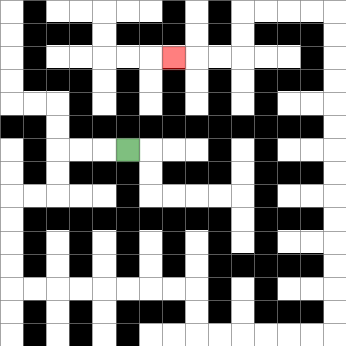{'start': '[5, 6]', 'end': '[7, 2]', 'path_directions': 'L,L,L,D,D,L,L,D,D,D,D,R,R,R,R,R,R,R,R,D,D,R,R,R,R,R,R,U,U,U,U,U,U,U,U,U,U,U,U,U,U,L,L,L,L,D,D,L,L,L', 'path_coordinates': '[[5, 6], [4, 6], [3, 6], [2, 6], [2, 7], [2, 8], [1, 8], [0, 8], [0, 9], [0, 10], [0, 11], [0, 12], [1, 12], [2, 12], [3, 12], [4, 12], [5, 12], [6, 12], [7, 12], [8, 12], [8, 13], [8, 14], [9, 14], [10, 14], [11, 14], [12, 14], [13, 14], [14, 14], [14, 13], [14, 12], [14, 11], [14, 10], [14, 9], [14, 8], [14, 7], [14, 6], [14, 5], [14, 4], [14, 3], [14, 2], [14, 1], [14, 0], [13, 0], [12, 0], [11, 0], [10, 0], [10, 1], [10, 2], [9, 2], [8, 2], [7, 2]]'}